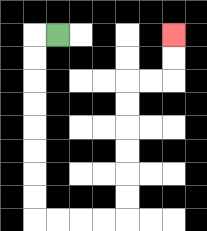{'start': '[2, 1]', 'end': '[7, 1]', 'path_directions': 'L,D,D,D,D,D,D,D,D,R,R,R,R,U,U,U,U,U,U,R,R,U,U', 'path_coordinates': '[[2, 1], [1, 1], [1, 2], [1, 3], [1, 4], [1, 5], [1, 6], [1, 7], [1, 8], [1, 9], [2, 9], [3, 9], [4, 9], [5, 9], [5, 8], [5, 7], [5, 6], [5, 5], [5, 4], [5, 3], [6, 3], [7, 3], [7, 2], [7, 1]]'}